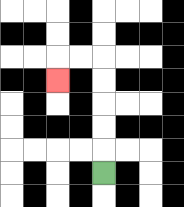{'start': '[4, 7]', 'end': '[2, 3]', 'path_directions': 'U,U,U,U,U,L,L,D', 'path_coordinates': '[[4, 7], [4, 6], [4, 5], [4, 4], [4, 3], [4, 2], [3, 2], [2, 2], [2, 3]]'}